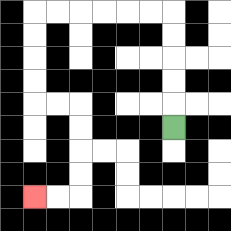{'start': '[7, 5]', 'end': '[1, 8]', 'path_directions': 'U,U,U,U,U,L,L,L,L,L,L,D,D,D,D,R,R,D,D,D,D,L,L', 'path_coordinates': '[[7, 5], [7, 4], [7, 3], [7, 2], [7, 1], [7, 0], [6, 0], [5, 0], [4, 0], [3, 0], [2, 0], [1, 0], [1, 1], [1, 2], [1, 3], [1, 4], [2, 4], [3, 4], [3, 5], [3, 6], [3, 7], [3, 8], [2, 8], [1, 8]]'}